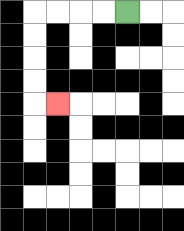{'start': '[5, 0]', 'end': '[2, 4]', 'path_directions': 'L,L,L,L,D,D,D,D,R', 'path_coordinates': '[[5, 0], [4, 0], [3, 0], [2, 0], [1, 0], [1, 1], [1, 2], [1, 3], [1, 4], [2, 4]]'}